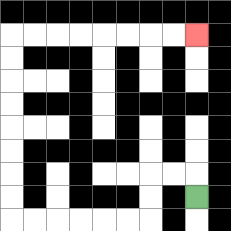{'start': '[8, 8]', 'end': '[8, 1]', 'path_directions': 'U,L,L,D,D,L,L,L,L,L,L,U,U,U,U,U,U,U,U,R,R,R,R,R,R,R,R', 'path_coordinates': '[[8, 8], [8, 7], [7, 7], [6, 7], [6, 8], [6, 9], [5, 9], [4, 9], [3, 9], [2, 9], [1, 9], [0, 9], [0, 8], [0, 7], [0, 6], [0, 5], [0, 4], [0, 3], [0, 2], [0, 1], [1, 1], [2, 1], [3, 1], [4, 1], [5, 1], [6, 1], [7, 1], [8, 1]]'}